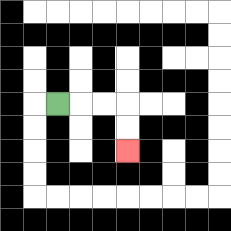{'start': '[2, 4]', 'end': '[5, 6]', 'path_directions': 'R,R,R,D,D', 'path_coordinates': '[[2, 4], [3, 4], [4, 4], [5, 4], [5, 5], [5, 6]]'}